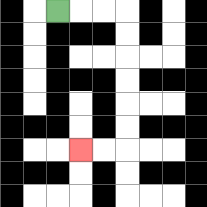{'start': '[2, 0]', 'end': '[3, 6]', 'path_directions': 'R,R,R,D,D,D,D,D,D,L,L', 'path_coordinates': '[[2, 0], [3, 0], [4, 0], [5, 0], [5, 1], [5, 2], [5, 3], [5, 4], [5, 5], [5, 6], [4, 6], [3, 6]]'}